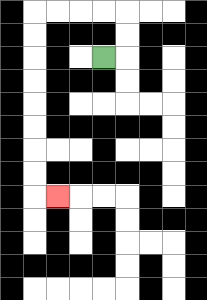{'start': '[4, 2]', 'end': '[2, 8]', 'path_directions': 'R,U,U,L,L,L,L,D,D,D,D,D,D,D,D,R', 'path_coordinates': '[[4, 2], [5, 2], [5, 1], [5, 0], [4, 0], [3, 0], [2, 0], [1, 0], [1, 1], [1, 2], [1, 3], [1, 4], [1, 5], [1, 6], [1, 7], [1, 8], [2, 8]]'}